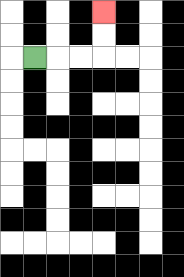{'start': '[1, 2]', 'end': '[4, 0]', 'path_directions': 'R,R,R,U,U', 'path_coordinates': '[[1, 2], [2, 2], [3, 2], [4, 2], [4, 1], [4, 0]]'}